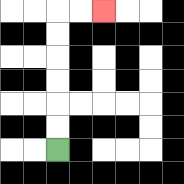{'start': '[2, 6]', 'end': '[4, 0]', 'path_directions': 'U,U,U,U,U,U,R,R', 'path_coordinates': '[[2, 6], [2, 5], [2, 4], [2, 3], [2, 2], [2, 1], [2, 0], [3, 0], [4, 0]]'}